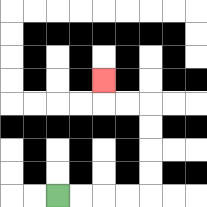{'start': '[2, 8]', 'end': '[4, 3]', 'path_directions': 'R,R,R,R,U,U,U,U,L,L,U', 'path_coordinates': '[[2, 8], [3, 8], [4, 8], [5, 8], [6, 8], [6, 7], [6, 6], [6, 5], [6, 4], [5, 4], [4, 4], [4, 3]]'}